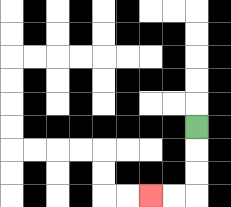{'start': '[8, 5]', 'end': '[6, 8]', 'path_directions': 'D,D,D,L,L', 'path_coordinates': '[[8, 5], [8, 6], [8, 7], [8, 8], [7, 8], [6, 8]]'}